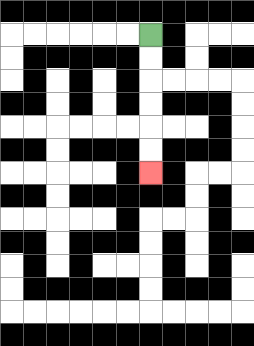{'start': '[6, 1]', 'end': '[6, 7]', 'path_directions': 'D,D,D,D,D,D', 'path_coordinates': '[[6, 1], [6, 2], [6, 3], [6, 4], [6, 5], [6, 6], [6, 7]]'}